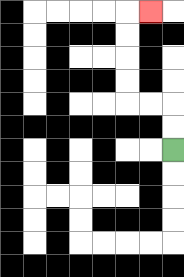{'start': '[7, 6]', 'end': '[6, 0]', 'path_directions': 'U,U,L,L,U,U,U,U,R', 'path_coordinates': '[[7, 6], [7, 5], [7, 4], [6, 4], [5, 4], [5, 3], [5, 2], [5, 1], [5, 0], [6, 0]]'}